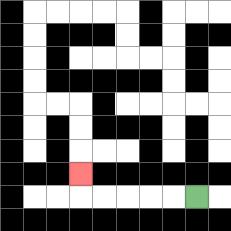{'start': '[8, 8]', 'end': '[3, 7]', 'path_directions': 'L,L,L,L,L,U', 'path_coordinates': '[[8, 8], [7, 8], [6, 8], [5, 8], [4, 8], [3, 8], [3, 7]]'}